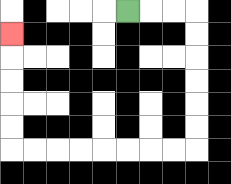{'start': '[5, 0]', 'end': '[0, 1]', 'path_directions': 'R,R,R,D,D,D,D,D,D,L,L,L,L,L,L,L,L,U,U,U,U,U', 'path_coordinates': '[[5, 0], [6, 0], [7, 0], [8, 0], [8, 1], [8, 2], [8, 3], [8, 4], [8, 5], [8, 6], [7, 6], [6, 6], [5, 6], [4, 6], [3, 6], [2, 6], [1, 6], [0, 6], [0, 5], [0, 4], [0, 3], [0, 2], [0, 1]]'}